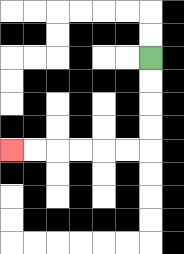{'start': '[6, 2]', 'end': '[0, 6]', 'path_directions': 'D,D,D,D,L,L,L,L,L,L', 'path_coordinates': '[[6, 2], [6, 3], [6, 4], [6, 5], [6, 6], [5, 6], [4, 6], [3, 6], [2, 6], [1, 6], [0, 6]]'}